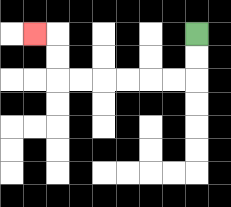{'start': '[8, 1]', 'end': '[1, 1]', 'path_directions': 'D,D,L,L,L,L,L,L,U,U,L', 'path_coordinates': '[[8, 1], [8, 2], [8, 3], [7, 3], [6, 3], [5, 3], [4, 3], [3, 3], [2, 3], [2, 2], [2, 1], [1, 1]]'}